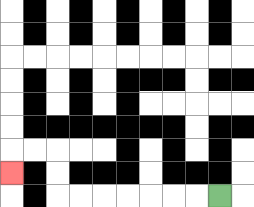{'start': '[9, 8]', 'end': '[0, 7]', 'path_directions': 'L,L,L,L,L,L,L,U,U,L,L,D', 'path_coordinates': '[[9, 8], [8, 8], [7, 8], [6, 8], [5, 8], [4, 8], [3, 8], [2, 8], [2, 7], [2, 6], [1, 6], [0, 6], [0, 7]]'}